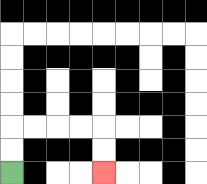{'start': '[0, 7]', 'end': '[4, 7]', 'path_directions': 'U,U,R,R,R,R,D,D', 'path_coordinates': '[[0, 7], [0, 6], [0, 5], [1, 5], [2, 5], [3, 5], [4, 5], [4, 6], [4, 7]]'}